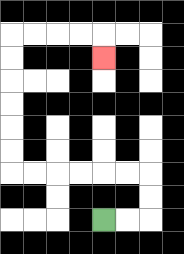{'start': '[4, 9]', 'end': '[4, 2]', 'path_directions': 'R,R,U,U,L,L,L,L,L,L,U,U,U,U,U,U,R,R,R,R,D', 'path_coordinates': '[[4, 9], [5, 9], [6, 9], [6, 8], [6, 7], [5, 7], [4, 7], [3, 7], [2, 7], [1, 7], [0, 7], [0, 6], [0, 5], [0, 4], [0, 3], [0, 2], [0, 1], [1, 1], [2, 1], [3, 1], [4, 1], [4, 2]]'}